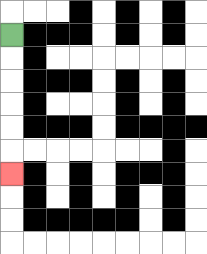{'start': '[0, 1]', 'end': '[0, 7]', 'path_directions': 'D,D,D,D,D,D', 'path_coordinates': '[[0, 1], [0, 2], [0, 3], [0, 4], [0, 5], [0, 6], [0, 7]]'}